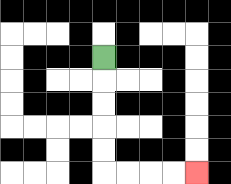{'start': '[4, 2]', 'end': '[8, 7]', 'path_directions': 'D,D,D,D,D,R,R,R,R', 'path_coordinates': '[[4, 2], [4, 3], [4, 4], [4, 5], [4, 6], [4, 7], [5, 7], [6, 7], [7, 7], [8, 7]]'}